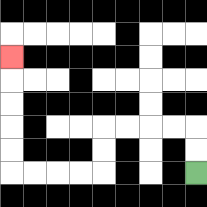{'start': '[8, 7]', 'end': '[0, 2]', 'path_directions': 'U,U,L,L,L,L,D,D,L,L,L,L,U,U,U,U,U', 'path_coordinates': '[[8, 7], [8, 6], [8, 5], [7, 5], [6, 5], [5, 5], [4, 5], [4, 6], [4, 7], [3, 7], [2, 7], [1, 7], [0, 7], [0, 6], [0, 5], [0, 4], [0, 3], [0, 2]]'}